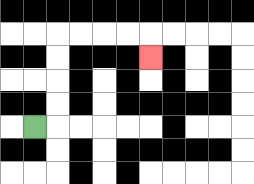{'start': '[1, 5]', 'end': '[6, 2]', 'path_directions': 'R,U,U,U,U,R,R,R,R,D', 'path_coordinates': '[[1, 5], [2, 5], [2, 4], [2, 3], [2, 2], [2, 1], [3, 1], [4, 1], [5, 1], [6, 1], [6, 2]]'}